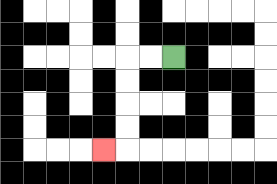{'start': '[7, 2]', 'end': '[4, 6]', 'path_directions': 'L,L,D,D,D,D,L', 'path_coordinates': '[[7, 2], [6, 2], [5, 2], [5, 3], [5, 4], [5, 5], [5, 6], [4, 6]]'}